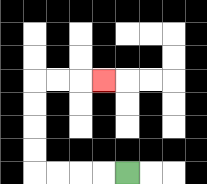{'start': '[5, 7]', 'end': '[4, 3]', 'path_directions': 'L,L,L,L,U,U,U,U,R,R,R', 'path_coordinates': '[[5, 7], [4, 7], [3, 7], [2, 7], [1, 7], [1, 6], [1, 5], [1, 4], [1, 3], [2, 3], [3, 3], [4, 3]]'}